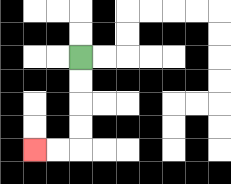{'start': '[3, 2]', 'end': '[1, 6]', 'path_directions': 'D,D,D,D,L,L', 'path_coordinates': '[[3, 2], [3, 3], [3, 4], [3, 5], [3, 6], [2, 6], [1, 6]]'}